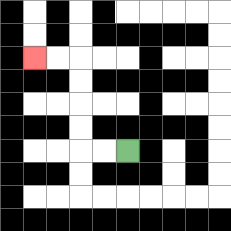{'start': '[5, 6]', 'end': '[1, 2]', 'path_directions': 'L,L,U,U,U,U,L,L', 'path_coordinates': '[[5, 6], [4, 6], [3, 6], [3, 5], [3, 4], [3, 3], [3, 2], [2, 2], [1, 2]]'}